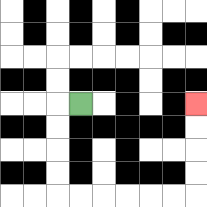{'start': '[3, 4]', 'end': '[8, 4]', 'path_directions': 'L,D,D,D,D,R,R,R,R,R,R,U,U,U,U', 'path_coordinates': '[[3, 4], [2, 4], [2, 5], [2, 6], [2, 7], [2, 8], [3, 8], [4, 8], [5, 8], [6, 8], [7, 8], [8, 8], [8, 7], [8, 6], [8, 5], [8, 4]]'}